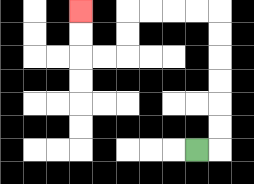{'start': '[8, 6]', 'end': '[3, 0]', 'path_directions': 'R,U,U,U,U,U,U,L,L,L,L,D,D,L,L,U,U', 'path_coordinates': '[[8, 6], [9, 6], [9, 5], [9, 4], [9, 3], [9, 2], [9, 1], [9, 0], [8, 0], [7, 0], [6, 0], [5, 0], [5, 1], [5, 2], [4, 2], [3, 2], [3, 1], [3, 0]]'}